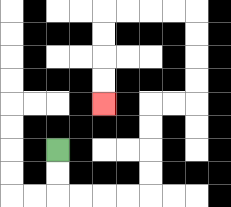{'start': '[2, 6]', 'end': '[4, 4]', 'path_directions': 'D,D,R,R,R,R,U,U,U,U,R,R,U,U,U,U,L,L,L,L,D,D,D,D', 'path_coordinates': '[[2, 6], [2, 7], [2, 8], [3, 8], [4, 8], [5, 8], [6, 8], [6, 7], [6, 6], [6, 5], [6, 4], [7, 4], [8, 4], [8, 3], [8, 2], [8, 1], [8, 0], [7, 0], [6, 0], [5, 0], [4, 0], [4, 1], [4, 2], [4, 3], [4, 4]]'}